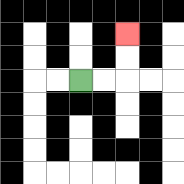{'start': '[3, 3]', 'end': '[5, 1]', 'path_directions': 'R,R,U,U', 'path_coordinates': '[[3, 3], [4, 3], [5, 3], [5, 2], [5, 1]]'}